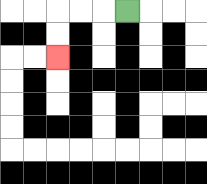{'start': '[5, 0]', 'end': '[2, 2]', 'path_directions': 'L,L,L,D,D', 'path_coordinates': '[[5, 0], [4, 0], [3, 0], [2, 0], [2, 1], [2, 2]]'}